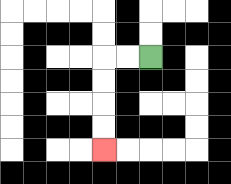{'start': '[6, 2]', 'end': '[4, 6]', 'path_directions': 'L,L,D,D,D,D', 'path_coordinates': '[[6, 2], [5, 2], [4, 2], [4, 3], [4, 4], [4, 5], [4, 6]]'}